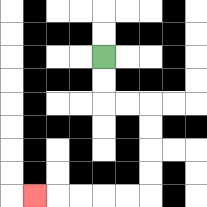{'start': '[4, 2]', 'end': '[1, 8]', 'path_directions': 'D,D,R,R,D,D,D,D,L,L,L,L,L', 'path_coordinates': '[[4, 2], [4, 3], [4, 4], [5, 4], [6, 4], [6, 5], [6, 6], [6, 7], [6, 8], [5, 8], [4, 8], [3, 8], [2, 8], [1, 8]]'}